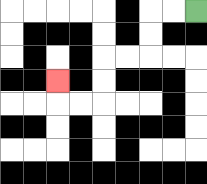{'start': '[8, 0]', 'end': '[2, 3]', 'path_directions': 'L,L,D,D,L,L,D,D,L,L,U', 'path_coordinates': '[[8, 0], [7, 0], [6, 0], [6, 1], [6, 2], [5, 2], [4, 2], [4, 3], [4, 4], [3, 4], [2, 4], [2, 3]]'}